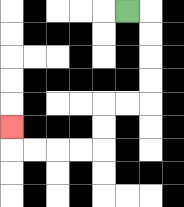{'start': '[5, 0]', 'end': '[0, 5]', 'path_directions': 'R,D,D,D,D,L,L,D,D,L,L,L,L,U', 'path_coordinates': '[[5, 0], [6, 0], [6, 1], [6, 2], [6, 3], [6, 4], [5, 4], [4, 4], [4, 5], [4, 6], [3, 6], [2, 6], [1, 6], [0, 6], [0, 5]]'}